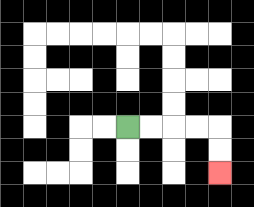{'start': '[5, 5]', 'end': '[9, 7]', 'path_directions': 'R,R,R,R,D,D', 'path_coordinates': '[[5, 5], [6, 5], [7, 5], [8, 5], [9, 5], [9, 6], [9, 7]]'}